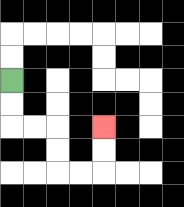{'start': '[0, 3]', 'end': '[4, 5]', 'path_directions': 'D,D,R,R,D,D,R,R,U,U', 'path_coordinates': '[[0, 3], [0, 4], [0, 5], [1, 5], [2, 5], [2, 6], [2, 7], [3, 7], [4, 7], [4, 6], [4, 5]]'}